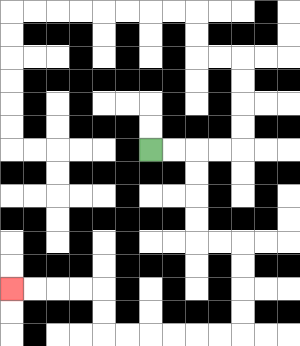{'start': '[6, 6]', 'end': '[0, 12]', 'path_directions': 'R,R,D,D,D,D,R,R,D,D,D,D,L,L,L,L,L,L,U,U,L,L,L,L', 'path_coordinates': '[[6, 6], [7, 6], [8, 6], [8, 7], [8, 8], [8, 9], [8, 10], [9, 10], [10, 10], [10, 11], [10, 12], [10, 13], [10, 14], [9, 14], [8, 14], [7, 14], [6, 14], [5, 14], [4, 14], [4, 13], [4, 12], [3, 12], [2, 12], [1, 12], [0, 12]]'}